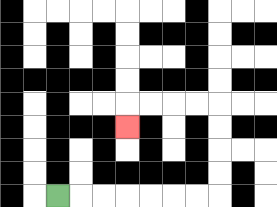{'start': '[2, 8]', 'end': '[5, 5]', 'path_directions': 'R,R,R,R,R,R,R,U,U,U,U,L,L,L,L,D', 'path_coordinates': '[[2, 8], [3, 8], [4, 8], [5, 8], [6, 8], [7, 8], [8, 8], [9, 8], [9, 7], [9, 6], [9, 5], [9, 4], [8, 4], [7, 4], [6, 4], [5, 4], [5, 5]]'}